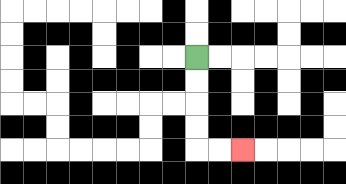{'start': '[8, 2]', 'end': '[10, 6]', 'path_directions': 'D,D,D,D,R,R', 'path_coordinates': '[[8, 2], [8, 3], [8, 4], [8, 5], [8, 6], [9, 6], [10, 6]]'}